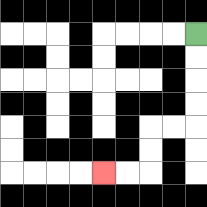{'start': '[8, 1]', 'end': '[4, 7]', 'path_directions': 'D,D,D,D,L,L,D,D,L,L', 'path_coordinates': '[[8, 1], [8, 2], [8, 3], [8, 4], [8, 5], [7, 5], [6, 5], [6, 6], [6, 7], [5, 7], [4, 7]]'}